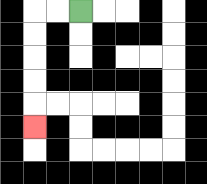{'start': '[3, 0]', 'end': '[1, 5]', 'path_directions': 'L,L,D,D,D,D,D', 'path_coordinates': '[[3, 0], [2, 0], [1, 0], [1, 1], [1, 2], [1, 3], [1, 4], [1, 5]]'}